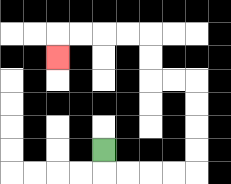{'start': '[4, 6]', 'end': '[2, 2]', 'path_directions': 'D,R,R,R,R,U,U,U,U,L,L,U,U,L,L,L,L,D', 'path_coordinates': '[[4, 6], [4, 7], [5, 7], [6, 7], [7, 7], [8, 7], [8, 6], [8, 5], [8, 4], [8, 3], [7, 3], [6, 3], [6, 2], [6, 1], [5, 1], [4, 1], [3, 1], [2, 1], [2, 2]]'}